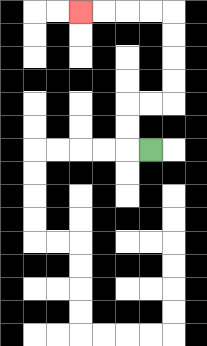{'start': '[6, 6]', 'end': '[3, 0]', 'path_directions': 'L,U,U,R,R,U,U,U,U,L,L,L,L', 'path_coordinates': '[[6, 6], [5, 6], [5, 5], [5, 4], [6, 4], [7, 4], [7, 3], [7, 2], [7, 1], [7, 0], [6, 0], [5, 0], [4, 0], [3, 0]]'}